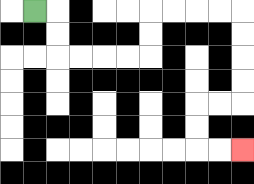{'start': '[1, 0]', 'end': '[10, 6]', 'path_directions': 'R,D,D,R,R,R,R,U,U,R,R,R,R,D,D,D,D,L,L,D,D,R,R', 'path_coordinates': '[[1, 0], [2, 0], [2, 1], [2, 2], [3, 2], [4, 2], [5, 2], [6, 2], [6, 1], [6, 0], [7, 0], [8, 0], [9, 0], [10, 0], [10, 1], [10, 2], [10, 3], [10, 4], [9, 4], [8, 4], [8, 5], [8, 6], [9, 6], [10, 6]]'}